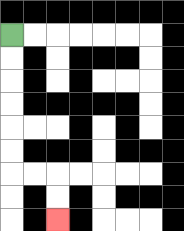{'start': '[0, 1]', 'end': '[2, 9]', 'path_directions': 'D,D,D,D,D,D,R,R,D,D', 'path_coordinates': '[[0, 1], [0, 2], [0, 3], [0, 4], [0, 5], [0, 6], [0, 7], [1, 7], [2, 7], [2, 8], [2, 9]]'}